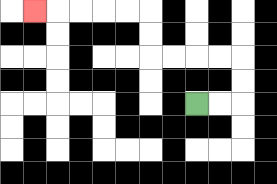{'start': '[8, 4]', 'end': '[1, 0]', 'path_directions': 'R,R,U,U,L,L,L,L,U,U,L,L,L,L,L', 'path_coordinates': '[[8, 4], [9, 4], [10, 4], [10, 3], [10, 2], [9, 2], [8, 2], [7, 2], [6, 2], [6, 1], [6, 0], [5, 0], [4, 0], [3, 0], [2, 0], [1, 0]]'}